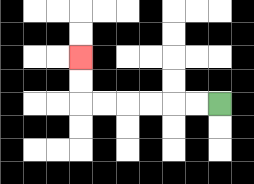{'start': '[9, 4]', 'end': '[3, 2]', 'path_directions': 'L,L,L,L,L,L,U,U', 'path_coordinates': '[[9, 4], [8, 4], [7, 4], [6, 4], [5, 4], [4, 4], [3, 4], [3, 3], [3, 2]]'}